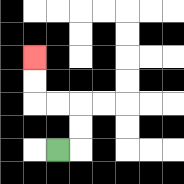{'start': '[2, 6]', 'end': '[1, 2]', 'path_directions': 'R,U,U,L,L,U,U', 'path_coordinates': '[[2, 6], [3, 6], [3, 5], [3, 4], [2, 4], [1, 4], [1, 3], [1, 2]]'}